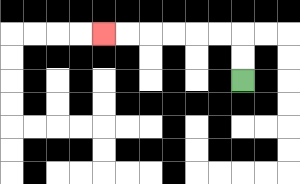{'start': '[10, 3]', 'end': '[4, 1]', 'path_directions': 'U,U,L,L,L,L,L,L', 'path_coordinates': '[[10, 3], [10, 2], [10, 1], [9, 1], [8, 1], [7, 1], [6, 1], [5, 1], [4, 1]]'}